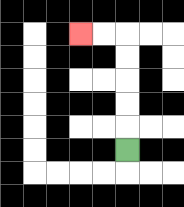{'start': '[5, 6]', 'end': '[3, 1]', 'path_directions': 'U,U,U,U,U,L,L', 'path_coordinates': '[[5, 6], [5, 5], [5, 4], [5, 3], [5, 2], [5, 1], [4, 1], [3, 1]]'}